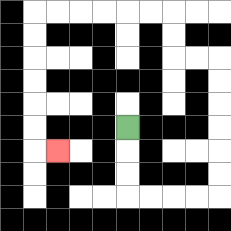{'start': '[5, 5]', 'end': '[2, 6]', 'path_directions': 'D,D,D,R,R,R,R,U,U,U,U,U,U,L,L,U,U,L,L,L,L,L,L,D,D,D,D,D,D,R', 'path_coordinates': '[[5, 5], [5, 6], [5, 7], [5, 8], [6, 8], [7, 8], [8, 8], [9, 8], [9, 7], [9, 6], [9, 5], [9, 4], [9, 3], [9, 2], [8, 2], [7, 2], [7, 1], [7, 0], [6, 0], [5, 0], [4, 0], [3, 0], [2, 0], [1, 0], [1, 1], [1, 2], [1, 3], [1, 4], [1, 5], [1, 6], [2, 6]]'}